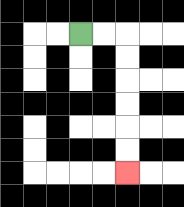{'start': '[3, 1]', 'end': '[5, 7]', 'path_directions': 'R,R,D,D,D,D,D,D', 'path_coordinates': '[[3, 1], [4, 1], [5, 1], [5, 2], [5, 3], [5, 4], [5, 5], [5, 6], [5, 7]]'}